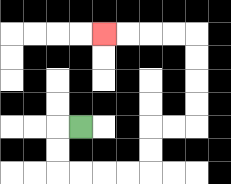{'start': '[3, 5]', 'end': '[4, 1]', 'path_directions': 'L,D,D,R,R,R,R,U,U,R,R,U,U,U,U,L,L,L,L', 'path_coordinates': '[[3, 5], [2, 5], [2, 6], [2, 7], [3, 7], [4, 7], [5, 7], [6, 7], [6, 6], [6, 5], [7, 5], [8, 5], [8, 4], [8, 3], [8, 2], [8, 1], [7, 1], [6, 1], [5, 1], [4, 1]]'}